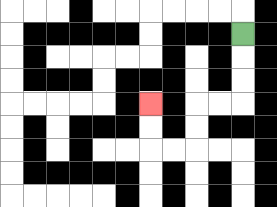{'start': '[10, 1]', 'end': '[6, 4]', 'path_directions': 'D,D,D,L,L,D,D,L,L,U,U', 'path_coordinates': '[[10, 1], [10, 2], [10, 3], [10, 4], [9, 4], [8, 4], [8, 5], [8, 6], [7, 6], [6, 6], [6, 5], [6, 4]]'}